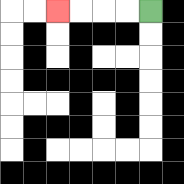{'start': '[6, 0]', 'end': '[2, 0]', 'path_directions': 'L,L,L,L', 'path_coordinates': '[[6, 0], [5, 0], [4, 0], [3, 0], [2, 0]]'}